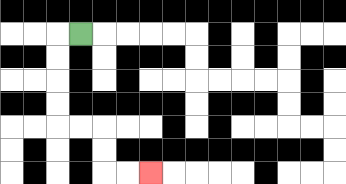{'start': '[3, 1]', 'end': '[6, 7]', 'path_directions': 'L,D,D,D,D,R,R,D,D,R,R', 'path_coordinates': '[[3, 1], [2, 1], [2, 2], [2, 3], [2, 4], [2, 5], [3, 5], [4, 5], [4, 6], [4, 7], [5, 7], [6, 7]]'}